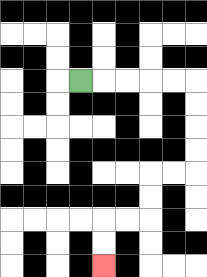{'start': '[3, 3]', 'end': '[4, 11]', 'path_directions': 'R,R,R,R,R,D,D,D,D,L,L,D,D,L,L,D,D', 'path_coordinates': '[[3, 3], [4, 3], [5, 3], [6, 3], [7, 3], [8, 3], [8, 4], [8, 5], [8, 6], [8, 7], [7, 7], [6, 7], [6, 8], [6, 9], [5, 9], [4, 9], [4, 10], [4, 11]]'}